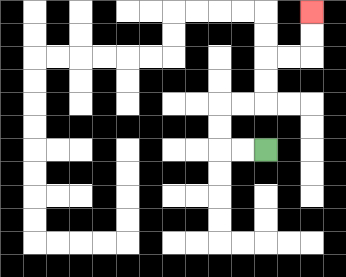{'start': '[11, 6]', 'end': '[13, 0]', 'path_directions': 'L,L,U,U,R,R,U,U,R,R,U,U', 'path_coordinates': '[[11, 6], [10, 6], [9, 6], [9, 5], [9, 4], [10, 4], [11, 4], [11, 3], [11, 2], [12, 2], [13, 2], [13, 1], [13, 0]]'}